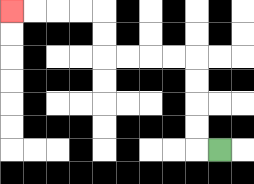{'start': '[9, 6]', 'end': '[0, 0]', 'path_directions': 'L,U,U,U,U,L,L,L,L,U,U,L,L,L,L', 'path_coordinates': '[[9, 6], [8, 6], [8, 5], [8, 4], [8, 3], [8, 2], [7, 2], [6, 2], [5, 2], [4, 2], [4, 1], [4, 0], [3, 0], [2, 0], [1, 0], [0, 0]]'}